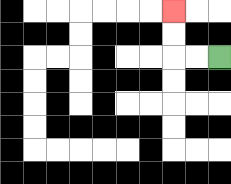{'start': '[9, 2]', 'end': '[7, 0]', 'path_directions': 'L,L,U,U', 'path_coordinates': '[[9, 2], [8, 2], [7, 2], [7, 1], [7, 0]]'}